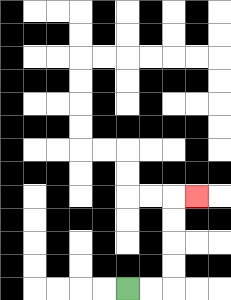{'start': '[5, 12]', 'end': '[8, 8]', 'path_directions': 'R,R,U,U,U,U,R', 'path_coordinates': '[[5, 12], [6, 12], [7, 12], [7, 11], [7, 10], [7, 9], [7, 8], [8, 8]]'}